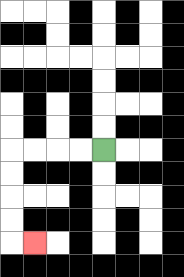{'start': '[4, 6]', 'end': '[1, 10]', 'path_directions': 'L,L,L,L,D,D,D,D,R', 'path_coordinates': '[[4, 6], [3, 6], [2, 6], [1, 6], [0, 6], [0, 7], [0, 8], [0, 9], [0, 10], [1, 10]]'}